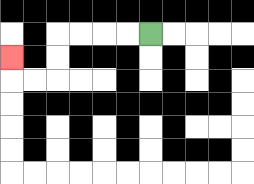{'start': '[6, 1]', 'end': '[0, 2]', 'path_directions': 'L,L,L,L,D,D,L,L,U', 'path_coordinates': '[[6, 1], [5, 1], [4, 1], [3, 1], [2, 1], [2, 2], [2, 3], [1, 3], [0, 3], [0, 2]]'}